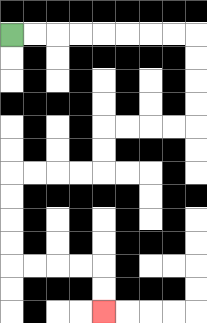{'start': '[0, 1]', 'end': '[4, 13]', 'path_directions': 'R,R,R,R,R,R,R,R,D,D,D,D,L,L,L,L,D,D,L,L,L,L,D,D,D,D,R,R,R,R,D,D', 'path_coordinates': '[[0, 1], [1, 1], [2, 1], [3, 1], [4, 1], [5, 1], [6, 1], [7, 1], [8, 1], [8, 2], [8, 3], [8, 4], [8, 5], [7, 5], [6, 5], [5, 5], [4, 5], [4, 6], [4, 7], [3, 7], [2, 7], [1, 7], [0, 7], [0, 8], [0, 9], [0, 10], [0, 11], [1, 11], [2, 11], [3, 11], [4, 11], [4, 12], [4, 13]]'}